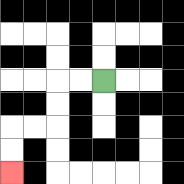{'start': '[4, 3]', 'end': '[0, 7]', 'path_directions': 'L,L,D,D,L,L,D,D', 'path_coordinates': '[[4, 3], [3, 3], [2, 3], [2, 4], [2, 5], [1, 5], [0, 5], [0, 6], [0, 7]]'}